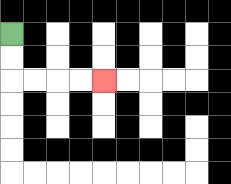{'start': '[0, 1]', 'end': '[4, 3]', 'path_directions': 'D,D,R,R,R,R', 'path_coordinates': '[[0, 1], [0, 2], [0, 3], [1, 3], [2, 3], [3, 3], [4, 3]]'}